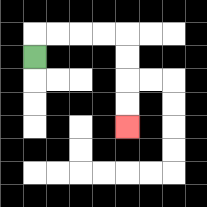{'start': '[1, 2]', 'end': '[5, 5]', 'path_directions': 'U,R,R,R,R,D,D,D,D', 'path_coordinates': '[[1, 2], [1, 1], [2, 1], [3, 1], [4, 1], [5, 1], [5, 2], [5, 3], [5, 4], [5, 5]]'}